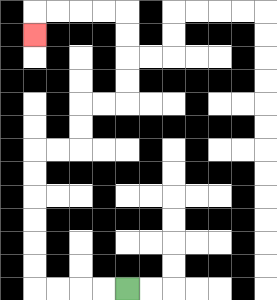{'start': '[5, 12]', 'end': '[1, 1]', 'path_directions': 'L,L,L,L,U,U,U,U,U,U,R,R,U,U,R,R,U,U,U,U,L,L,L,L,D', 'path_coordinates': '[[5, 12], [4, 12], [3, 12], [2, 12], [1, 12], [1, 11], [1, 10], [1, 9], [1, 8], [1, 7], [1, 6], [2, 6], [3, 6], [3, 5], [3, 4], [4, 4], [5, 4], [5, 3], [5, 2], [5, 1], [5, 0], [4, 0], [3, 0], [2, 0], [1, 0], [1, 1]]'}